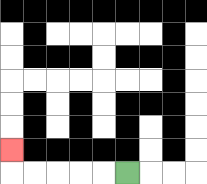{'start': '[5, 7]', 'end': '[0, 6]', 'path_directions': 'L,L,L,L,L,U', 'path_coordinates': '[[5, 7], [4, 7], [3, 7], [2, 7], [1, 7], [0, 7], [0, 6]]'}